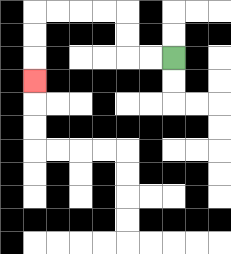{'start': '[7, 2]', 'end': '[1, 3]', 'path_directions': 'L,L,U,U,L,L,L,L,D,D,D', 'path_coordinates': '[[7, 2], [6, 2], [5, 2], [5, 1], [5, 0], [4, 0], [3, 0], [2, 0], [1, 0], [1, 1], [1, 2], [1, 3]]'}